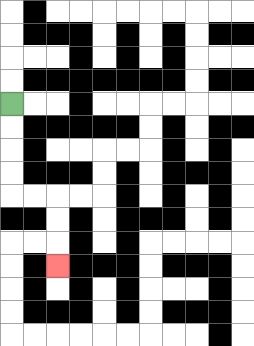{'start': '[0, 4]', 'end': '[2, 11]', 'path_directions': 'D,D,D,D,R,R,D,D,D', 'path_coordinates': '[[0, 4], [0, 5], [0, 6], [0, 7], [0, 8], [1, 8], [2, 8], [2, 9], [2, 10], [2, 11]]'}